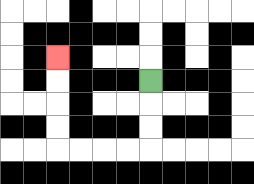{'start': '[6, 3]', 'end': '[2, 2]', 'path_directions': 'D,D,D,L,L,L,L,U,U,U,U', 'path_coordinates': '[[6, 3], [6, 4], [6, 5], [6, 6], [5, 6], [4, 6], [3, 6], [2, 6], [2, 5], [2, 4], [2, 3], [2, 2]]'}